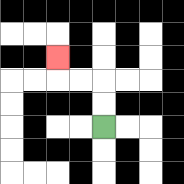{'start': '[4, 5]', 'end': '[2, 2]', 'path_directions': 'U,U,L,L,U', 'path_coordinates': '[[4, 5], [4, 4], [4, 3], [3, 3], [2, 3], [2, 2]]'}